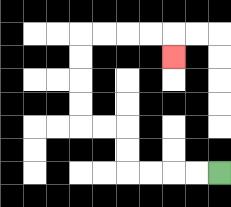{'start': '[9, 7]', 'end': '[7, 2]', 'path_directions': 'L,L,L,L,U,U,L,L,U,U,U,U,R,R,R,R,D', 'path_coordinates': '[[9, 7], [8, 7], [7, 7], [6, 7], [5, 7], [5, 6], [5, 5], [4, 5], [3, 5], [3, 4], [3, 3], [3, 2], [3, 1], [4, 1], [5, 1], [6, 1], [7, 1], [7, 2]]'}